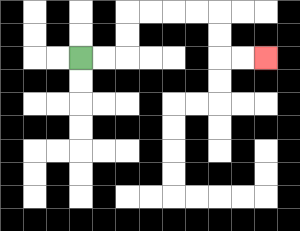{'start': '[3, 2]', 'end': '[11, 2]', 'path_directions': 'R,R,U,U,R,R,R,R,D,D,R,R', 'path_coordinates': '[[3, 2], [4, 2], [5, 2], [5, 1], [5, 0], [6, 0], [7, 0], [8, 0], [9, 0], [9, 1], [9, 2], [10, 2], [11, 2]]'}